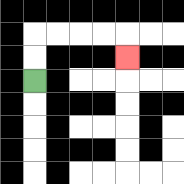{'start': '[1, 3]', 'end': '[5, 2]', 'path_directions': 'U,U,R,R,R,R,D', 'path_coordinates': '[[1, 3], [1, 2], [1, 1], [2, 1], [3, 1], [4, 1], [5, 1], [5, 2]]'}